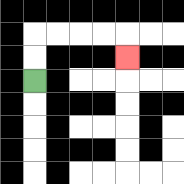{'start': '[1, 3]', 'end': '[5, 2]', 'path_directions': 'U,U,R,R,R,R,D', 'path_coordinates': '[[1, 3], [1, 2], [1, 1], [2, 1], [3, 1], [4, 1], [5, 1], [5, 2]]'}